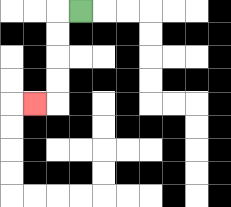{'start': '[3, 0]', 'end': '[1, 4]', 'path_directions': 'L,D,D,D,D,L', 'path_coordinates': '[[3, 0], [2, 0], [2, 1], [2, 2], [2, 3], [2, 4], [1, 4]]'}